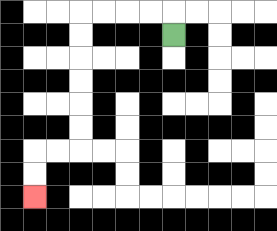{'start': '[7, 1]', 'end': '[1, 8]', 'path_directions': 'U,L,L,L,L,D,D,D,D,D,D,L,L,D,D', 'path_coordinates': '[[7, 1], [7, 0], [6, 0], [5, 0], [4, 0], [3, 0], [3, 1], [3, 2], [3, 3], [3, 4], [3, 5], [3, 6], [2, 6], [1, 6], [1, 7], [1, 8]]'}